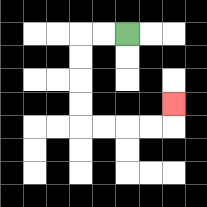{'start': '[5, 1]', 'end': '[7, 4]', 'path_directions': 'L,L,D,D,D,D,R,R,R,R,U', 'path_coordinates': '[[5, 1], [4, 1], [3, 1], [3, 2], [3, 3], [3, 4], [3, 5], [4, 5], [5, 5], [6, 5], [7, 5], [7, 4]]'}